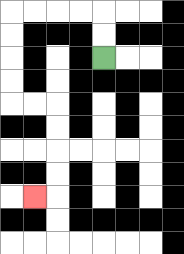{'start': '[4, 2]', 'end': '[1, 8]', 'path_directions': 'U,U,L,L,L,L,D,D,D,D,R,R,D,D,D,D,L', 'path_coordinates': '[[4, 2], [4, 1], [4, 0], [3, 0], [2, 0], [1, 0], [0, 0], [0, 1], [0, 2], [0, 3], [0, 4], [1, 4], [2, 4], [2, 5], [2, 6], [2, 7], [2, 8], [1, 8]]'}